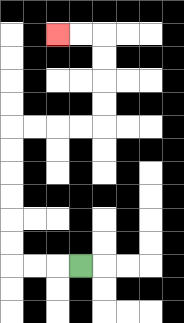{'start': '[3, 11]', 'end': '[2, 1]', 'path_directions': 'L,L,L,U,U,U,U,U,U,R,R,R,R,U,U,U,U,L,L', 'path_coordinates': '[[3, 11], [2, 11], [1, 11], [0, 11], [0, 10], [0, 9], [0, 8], [0, 7], [0, 6], [0, 5], [1, 5], [2, 5], [3, 5], [4, 5], [4, 4], [4, 3], [4, 2], [4, 1], [3, 1], [2, 1]]'}